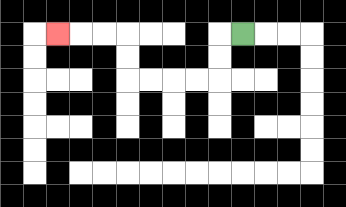{'start': '[10, 1]', 'end': '[2, 1]', 'path_directions': 'L,D,D,L,L,L,L,U,U,L,L,L', 'path_coordinates': '[[10, 1], [9, 1], [9, 2], [9, 3], [8, 3], [7, 3], [6, 3], [5, 3], [5, 2], [5, 1], [4, 1], [3, 1], [2, 1]]'}